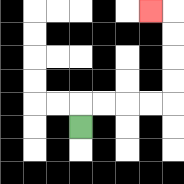{'start': '[3, 5]', 'end': '[6, 0]', 'path_directions': 'U,R,R,R,R,U,U,U,U,L', 'path_coordinates': '[[3, 5], [3, 4], [4, 4], [5, 4], [6, 4], [7, 4], [7, 3], [7, 2], [7, 1], [7, 0], [6, 0]]'}